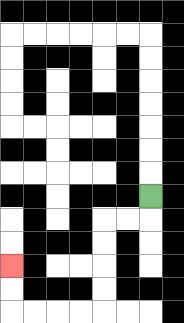{'start': '[6, 8]', 'end': '[0, 11]', 'path_directions': 'D,L,L,D,D,D,D,L,L,L,L,U,U', 'path_coordinates': '[[6, 8], [6, 9], [5, 9], [4, 9], [4, 10], [4, 11], [4, 12], [4, 13], [3, 13], [2, 13], [1, 13], [0, 13], [0, 12], [0, 11]]'}